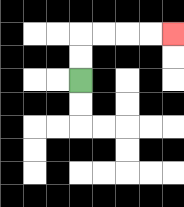{'start': '[3, 3]', 'end': '[7, 1]', 'path_directions': 'U,U,R,R,R,R', 'path_coordinates': '[[3, 3], [3, 2], [3, 1], [4, 1], [5, 1], [6, 1], [7, 1]]'}